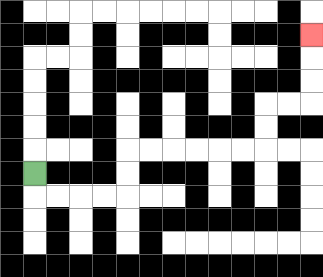{'start': '[1, 7]', 'end': '[13, 1]', 'path_directions': 'D,R,R,R,R,U,U,R,R,R,R,R,R,U,U,R,R,U,U,U', 'path_coordinates': '[[1, 7], [1, 8], [2, 8], [3, 8], [4, 8], [5, 8], [5, 7], [5, 6], [6, 6], [7, 6], [8, 6], [9, 6], [10, 6], [11, 6], [11, 5], [11, 4], [12, 4], [13, 4], [13, 3], [13, 2], [13, 1]]'}